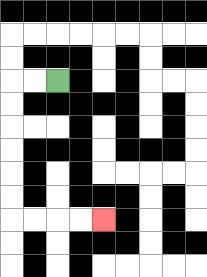{'start': '[2, 3]', 'end': '[4, 9]', 'path_directions': 'L,L,D,D,D,D,D,D,R,R,R,R', 'path_coordinates': '[[2, 3], [1, 3], [0, 3], [0, 4], [0, 5], [0, 6], [0, 7], [0, 8], [0, 9], [1, 9], [2, 9], [3, 9], [4, 9]]'}